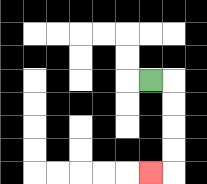{'start': '[6, 3]', 'end': '[6, 7]', 'path_directions': 'R,D,D,D,D,L', 'path_coordinates': '[[6, 3], [7, 3], [7, 4], [7, 5], [7, 6], [7, 7], [6, 7]]'}